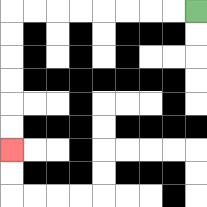{'start': '[8, 0]', 'end': '[0, 6]', 'path_directions': 'L,L,L,L,L,L,L,L,D,D,D,D,D,D', 'path_coordinates': '[[8, 0], [7, 0], [6, 0], [5, 0], [4, 0], [3, 0], [2, 0], [1, 0], [0, 0], [0, 1], [0, 2], [0, 3], [0, 4], [0, 5], [0, 6]]'}